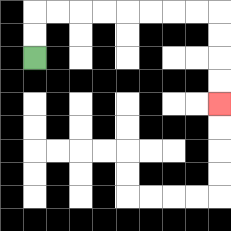{'start': '[1, 2]', 'end': '[9, 4]', 'path_directions': 'U,U,R,R,R,R,R,R,R,R,D,D,D,D', 'path_coordinates': '[[1, 2], [1, 1], [1, 0], [2, 0], [3, 0], [4, 0], [5, 0], [6, 0], [7, 0], [8, 0], [9, 0], [9, 1], [9, 2], [9, 3], [9, 4]]'}